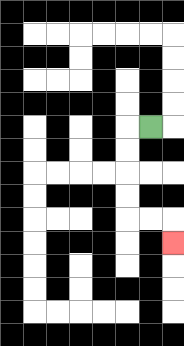{'start': '[6, 5]', 'end': '[7, 10]', 'path_directions': 'L,D,D,D,D,R,R,D', 'path_coordinates': '[[6, 5], [5, 5], [5, 6], [5, 7], [5, 8], [5, 9], [6, 9], [7, 9], [7, 10]]'}